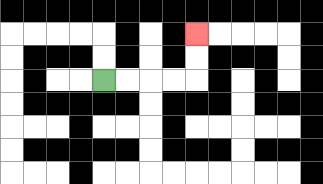{'start': '[4, 3]', 'end': '[8, 1]', 'path_directions': 'R,R,R,R,U,U', 'path_coordinates': '[[4, 3], [5, 3], [6, 3], [7, 3], [8, 3], [8, 2], [8, 1]]'}